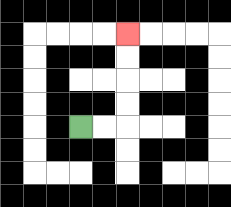{'start': '[3, 5]', 'end': '[5, 1]', 'path_directions': 'R,R,U,U,U,U', 'path_coordinates': '[[3, 5], [4, 5], [5, 5], [5, 4], [5, 3], [5, 2], [5, 1]]'}